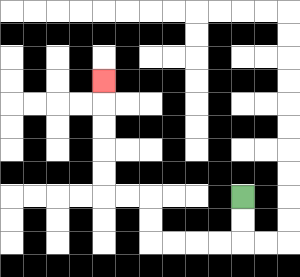{'start': '[10, 8]', 'end': '[4, 3]', 'path_directions': 'D,D,L,L,L,L,U,U,L,L,U,U,U,U,U', 'path_coordinates': '[[10, 8], [10, 9], [10, 10], [9, 10], [8, 10], [7, 10], [6, 10], [6, 9], [6, 8], [5, 8], [4, 8], [4, 7], [4, 6], [4, 5], [4, 4], [4, 3]]'}